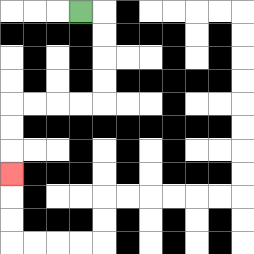{'start': '[3, 0]', 'end': '[0, 7]', 'path_directions': 'R,D,D,D,D,L,L,L,L,D,D,D', 'path_coordinates': '[[3, 0], [4, 0], [4, 1], [4, 2], [4, 3], [4, 4], [3, 4], [2, 4], [1, 4], [0, 4], [0, 5], [0, 6], [0, 7]]'}